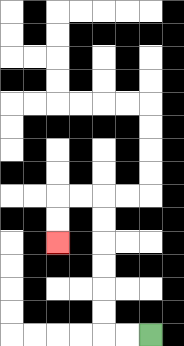{'start': '[6, 14]', 'end': '[2, 10]', 'path_directions': 'L,L,U,U,U,U,U,U,L,L,D,D', 'path_coordinates': '[[6, 14], [5, 14], [4, 14], [4, 13], [4, 12], [4, 11], [4, 10], [4, 9], [4, 8], [3, 8], [2, 8], [2, 9], [2, 10]]'}